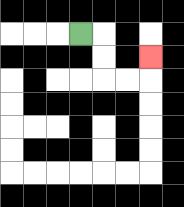{'start': '[3, 1]', 'end': '[6, 2]', 'path_directions': 'R,D,D,R,R,U', 'path_coordinates': '[[3, 1], [4, 1], [4, 2], [4, 3], [5, 3], [6, 3], [6, 2]]'}